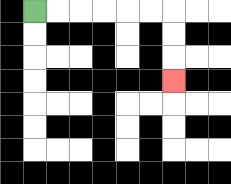{'start': '[1, 0]', 'end': '[7, 3]', 'path_directions': 'R,R,R,R,R,R,D,D,D', 'path_coordinates': '[[1, 0], [2, 0], [3, 0], [4, 0], [5, 0], [6, 0], [7, 0], [7, 1], [7, 2], [7, 3]]'}